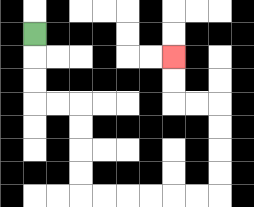{'start': '[1, 1]', 'end': '[7, 2]', 'path_directions': 'D,D,D,R,R,D,D,D,D,R,R,R,R,R,R,U,U,U,U,L,L,U,U', 'path_coordinates': '[[1, 1], [1, 2], [1, 3], [1, 4], [2, 4], [3, 4], [3, 5], [3, 6], [3, 7], [3, 8], [4, 8], [5, 8], [6, 8], [7, 8], [8, 8], [9, 8], [9, 7], [9, 6], [9, 5], [9, 4], [8, 4], [7, 4], [7, 3], [7, 2]]'}